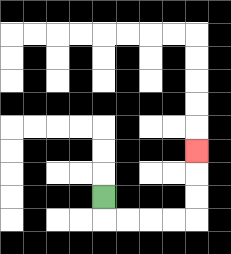{'start': '[4, 8]', 'end': '[8, 6]', 'path_directions': 'D,R,R,R,R,U,U,U', 'path_coordinates': '[[4, 8], [4, 9], [5, 9], [6, 9], [7, 9], [8, 9], [8, 8], [8, 7], [8, 6]]'}